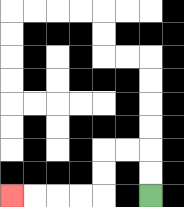{'start': '[6, 8]', 'end': '[0, 8]', 'path_directions': 'U,U,L,L,D,D,L,L,L,L', 'path_coordinates': '[[6, 8], [6, 7], [6, 6], [5, 6], [4, 6], [4, 7], [4, 8], [3, 8], [2, 8], [1, 8], [0, 8]]'}